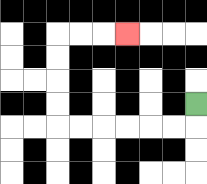{'start': '[8, 4]', 'end': '[5, 1]', 'path_directions': 'D,L,L,L,L,L,L,U,U,U,U,R,R,R', 'path_coordinates': '[[8, 4], [8, 5], [7, 5], [6, 5], [5, 5], [4, 5], [3, 5], [2, 5], [2, 4], [2, 3], [2, 2], [2, 1], [3, 1], [4, 1], [5, 1]]'}